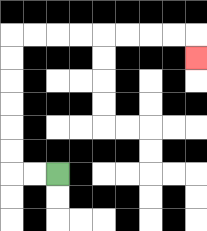{'start': '[2, 7]', 'end': '[8, 2]', 'path_directions': 'L,L,U,U,U,U,U,U,R,R,R,R,R,R,R,R,D', 'path_coordinates': '[[2, 7], [1, 7], [0, 7], [0, 6], [0, 5], [0, 4], [0, 3], [0, 2], [0, 1], [1, 1], [2, 1], [3, 1], [4, 1], [5, 1], [6, 1], [7, 1], [8, 1], [8, 2]]'}